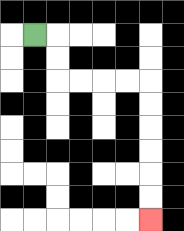{'start': '[1, 1]', 'end': '[6, 9]', 'path_directions': 'R,D,D,R,R,R,R,D,D,D,D,D,D', 'path_coordinates': '[[1, 1], [2, 1], [2, 2], [2, 3], [3, 3], [4, 3], [5, 3], [6, 3], [6, 4], [6, 5], [6, 6], [6, 7], [6, 8], [6, 9]]'}